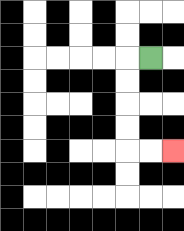{'start': '[6, 2]', 'end': '[7, 6]', 'path_directions': 'L,D,D,D,D,R,R', 'path_coordinates': '[[6, 2], [5, 2], [5, 3], [5, 4], [5, 5], [5, 6], [6, 6], [7, 6]]'}